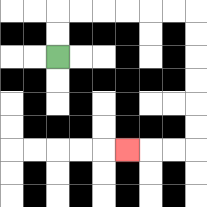{'start': '[2, 2]', 'end': '[5, 6]', 'path_directions': 'U,U,R,R,R,R,R,R,D,D,D,D,D,D,L,L,L', 'path_coordinates': '[[2, 2], [2, 1], [2, 0], [3, 0], [4, 0], [5, 0], [6, 0], [7, 0], [8, 0], [8, 1], [8, 2], [8, 3], [8, 4], [8, 5], [8, 6], [7, 6], [6, 6], [5, 6]]'}